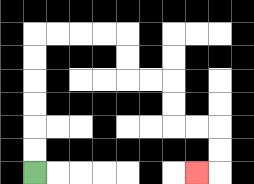{'start': '[1, 7]', 'end': '[8, 7]', 'path_directions': 'U,U,U,U,U,U,R,R,R,R,D,D,R,R,D,D,R,R,D,D,L', 'path_coordinates': '[[1, 7], [1, 6], [1, 5], [1, 4], [1, 3], [1, 2], [1, 1], [2, 1], [3, 1], [4, 1], [5, 1], [5, 2], [5, 3], [6, 3], [7, 3], [7, 4], [7, 5], [8, 5], [9, 5], [9, 6], [9, 7], [8, 7]]'}